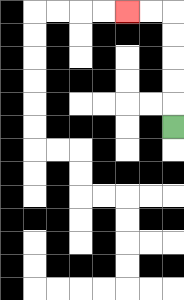{'start': '[7, 5]', 'end': '[5, 0]', 'path_directions': 'U,U,U,U,U,L,L', 'path_coordinates': '[[7, 5], [7, 4], [7, 3], [7, 2], [7, 1], [7, 0], [6, 0], [5, 0]]'}